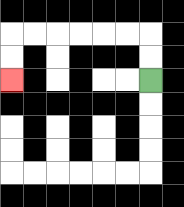{'start': '[6, 3]', 'end': '[0, 3]', 'path_directions': 'U,U,L,L,L,L,L,L,D,D', 'path_coordinates': '[[6, 3], [6, 2], [6, 1], [5, 1], [4, 1], [3, 1], [2, 1], [1, 1], [0, 1], [0, 2], [0, 3]]'}